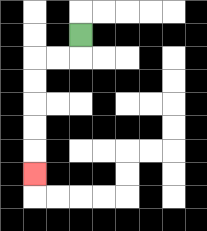{'start': '[3, 1]', 'end': '[1, 7]', 'path_directions': 'D,L,L,D,D,D,D,D', 'path_coordinates': '[[3, 1], [3, 2], [2, 2], [1, 2], [1, 3], [1, 4], [1, 5], [1, 6], [1, 7]]'}